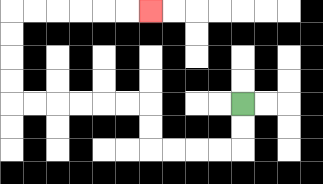{'start': '[10, 4]', 'end': '[6, 0]', 'path_directions': 'D,D,L,L,L,L,U,U,L,L,L,L,L,L,U,U,U,U,R,R,R,R,R,R', 'path_coordinates': '[[10, 4], [10, 5], [10, 6], [9, 6], [8, 6], [7, 6], [6, 6], [6, 5], [6, 4], [5, 4], [4, 4], [3, 4], [2, 4], [1, 4], [0, 4], [0, 3], [0, 2], [0, 1], [0, 0], [1, 0], [2, 0], [3, 0], [4, 0], [5, 0], [6, 0]]'}